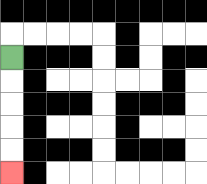{'start': '[0, 2]', 'end': '[0, 7]', 'path_directions': 'D,D,D,D,D', 'path_coordinates': '[[0, 2], [0, 3], [0, 4], [0, 5], [0, 6], [0, 7]]'}